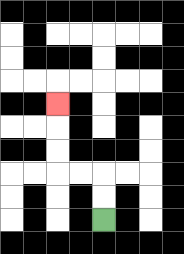{'start': '[4, 9]', 'end': '[2, 4]', 'path_directions': 'U,U,L,L,U,U,U', 'path_coordinates': '[[4, 9], [4, 8], [4, 7], [3, 7], [2, 7], [2, 6], [2, 5], [2, 4]]'}